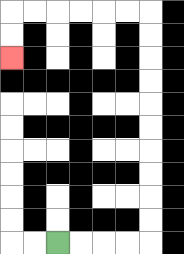{'start': '[2, 10]', 'end': '[0, 2]', 'path_directions': 'R,R,R,R,U,U,U,U,U,U,U,U,U,U,L,L,L,L,L,L,D,D', 'path_coordinates': '[[2, 10], [3, 10], [4, 10], [5, 10], [6, 10], [6, 9], [6, 8], [6, 7], [6, 6], [6, 5], [6, 4], [6, 3], [6, 2], [6, 1], [6, 0], [5, 0], [4, 0], [3, 0], [2, 0], [1, 0], [0, 0], [0, 1], [0, 2]]'}